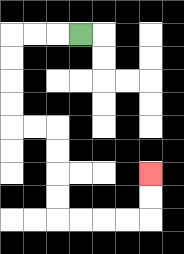{'start': '[3, 1]', 'end': '[6, 7]', 'path_directions': 'L,L,L,D,D,D,D,R,R,D,D,D,D,R,R,R,R,U,U', 'path_coordinates': '[[3, 1], [2, 1], [1, 1], [0, 1], [0, 2], [0, 3], [0, 4], [0, 5], [1, 5], [2, 5], [2, 6], [2, 7], [2, 8], [2, 9], [3, 9], [4, 9], [5, 9], [6, 9], [6, 8], [6, 7]]'}